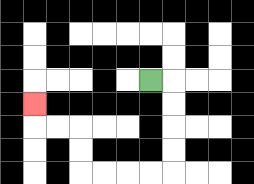{'start': '[6, 3]', 'end': '[1, 4]', 'path_directions': 'R,D,D,D,D,L,L,L,L,U,U,L,L,U', 'path_coordinates': '[[6, 3], [7, 3], [7, 4], [7, 5], [7, 6], [7, 7], [6, 7], [5, 7], [4, 7], [3, 7], [3, 6], [3, 5], [2, 5], [1, 5], [1, 4]]'}